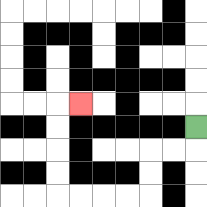{'start': '[8, 5]', 'end': '[3, 4]', 'path_directions': 'D,L,L,D,D,L,L,L,L,U,U,U,U,R', 'path_coordinates': '[[8, 5], [8, 6], [7, 6], [6, 6], [6, 7], [6, 8], [5, 8], [4, 8], [3, 8], [2, 8], [2, 7], [2, 6], [2, 5], [2, 4], [3, 4]]'}